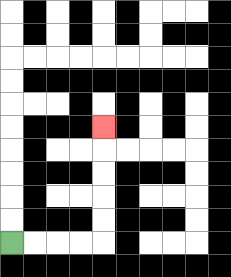{'start': '[0, 10]', 'end': '[4, 5]', 'path_directions': 'R,R,R,R,U,U,U,U,U', 'path_coordinates': '[[0, 10], [1, 10], [2, 10], [3, 10], [4, 10], [4, 9], [4, 8], [4, 7], [4, 6], [4, 5]]'}